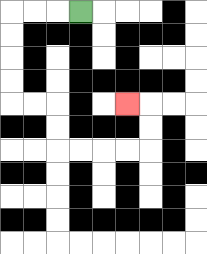{'start': '[3, 0]', 'end': '[5, 4]', 'path_directions': 'L,L,L,D,D,D,D,R,R,D,D,R,R,R,R,U,U,L', 'path_coordinates': '[[3, 0], [2, 0], [1, 0], [0, 0], [0, 1], [0, 2], [0, 3], [0, 4], [1, 4], [2, 4], [2, 5], [2, 6], [3, 6], [4, 6], [5, 6], [6, 6], [6, 5], [6, 4], [5, 4]]'}